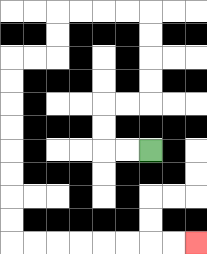{'start': '[6, 6]', 'end': '[8, 10]', 'path_directions': 'L,L,U,U,R,R,U,U,U,U,L,L,L,L,D,D,L,L,D,D,D,D,D,D,D,D,R,R,R,R,R,R,R,R', 'path_coordinates': '[[6, 6], [5, 6], [4, 6], [4, 5], [4, 4], [5, 4], [6, 4], [6, 3], [6, 2], [6, 1], [6, 0], [5, 0], [4, 0], [3, 0], [2, 0], [2, 1], [2, 2], [1, 2], [0, 2], [0, 3], [0, 4], [0, 5], [0, 6], [0, 7], [0, 8], [0, 9], [0, 10], [1, 10], [2, 10], [3, 10], [4, 10], [5, 10], [6, 10], [7, 10], [8, 10]]'}